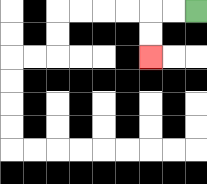{'start': '[8, 0]', 'end': '[6, 2]', 'path_directions': 'L,L,D,D', 'path_coordinates': '[[8, 0], [7, 0], [6, 0], [6, 1], [6, 2]]'}